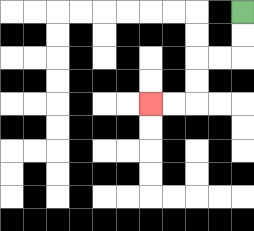{'start': '[10, 0]', 'end': '[6, 4]', 'path_directions': 'D,D,L,L,D,D,L,L', 'path_coordinates': '[[10, 0], [10, 1], [10, 2], [9, 2], [8, 2], [8, 3], [8, 4], [7, 4], [6, 4]]'}